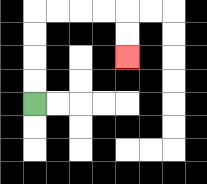{'start': '[1, 4]', 'end': '[5, 2]', 'path_directions': 'U,U,U,U,R,R,R,R,D,D', 'path_coordinates': '[[1, 4], [1, 3], [1, 2], [1, 1], [1, 0], [2, 0], [3, 0], [4, 0], [5, 0], [5, 1], [5, 2]]'}